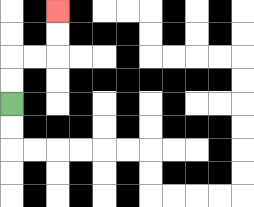{'start': '[0, 4]', 'end': '[2, 0]', 'path_directions': 'U,U,R,R,U,U', 'path_coordinates': '[[0, 4], [0, 3], [0, 2], [1, 2], [2, 2], [2, 1], [2, 0]]'}